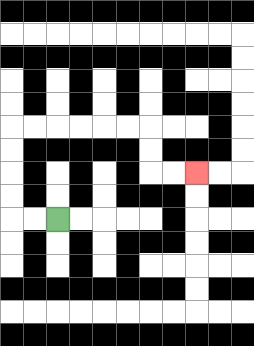{'start': '[2, 9]', 'end': '[8, 7]', 'path_directions': 'L,L,U,U,U,U,R,R,R,R,R,R,D,D,R,R', 'path_coordinates': '[[2, 9], [1, 9], [0, 9], [0, 8], [0, 7], [0, 6], [0, 5], [1, 5], [2, 5], [3, 5], [4, 5], [5, 5], [6, 5], [6, 6], [6, 7], [7, 7], [8, 7]]'}